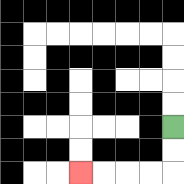{'start': '[7, 5]', 'end': '[3, 7]', 'path_directions': 'D,D,L,L,L,L', 'path_coordinates': '[[7, 5], [7, 6], [7, 7], [6, 7], [5, 7], [4, 7], [3, 7]]'}